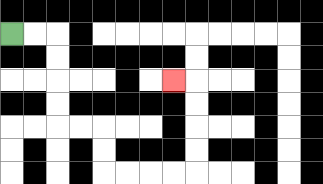{'start': '[0, 1]', 'end': '[7, 3]', 'path_directions': 'R,R,D,D,D,D,R,R,D,D,R,R,R,R,U,U,U,U,L', 'path_coordinates': '[[0, 1], [1, 1], [2, 1], [2, 2], [2, 3], [2, 4], [2, 5], [3, 5], [4, 5], [4, 6], [4, 7], [5, 7], [6, 7], [7, 7], [8, 7], [8, 6], [8, 5], [8, 4], [8, 3], [7, 3]]'}